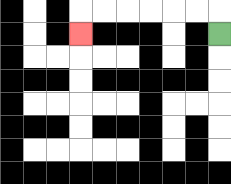{'start': '[9, 1]', 'end': '[3, 1]', 'path_directions': 'U,L,L,L,L,L,L,D', 'path_coordinates': '[[9, 1], [9, 0], [8, 0], [7, 0], [6, 0], [5, 0], [4, 0], [3, 0], [3, 1]]'}